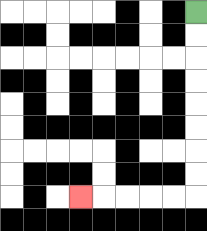{'start': '[8, 0]', 'end': '[3, 8]', 'path_directions': 'D,D,D,D,D,D,D,D,L,L,L,L,L', 'path_coordinates': '[[8, 0], [8, 1], [8, 2], [8, 3], [8, 4], [8, 5], [8, 6], [8, 7], [8, 8], [7, 8], [6, 8], [5, 8], [4, 8], [3, 8]]'}